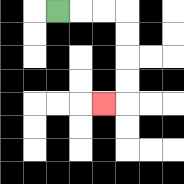{'start': '[2, 0]', 'end': '[4, 4]', 'path_directions': 'R,R,R,D,D,D,D,L', 'path_coordinates': '[[2, 0], [3, 0], [4, 0], [5, 0], [5, 1], [5, 2], [5, 3], [5, 4], [4, 4]]'}